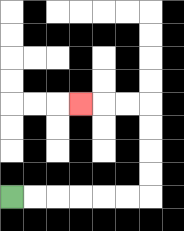{'start': '[0, 8]', 'end': '[3, 4]', 'path_directions': 'R,R,R,R,R,R,U,U,U,U,L,L,L', 'path_coordinates': '[[0, 8], [1, 8], [2, 8], [3, 8], [4, 8], [5, 8], [6, 8], [6, 7], [6, 6], [6, 5], [6, 4], [5, 4], [4, 4], [3, 4]]'}